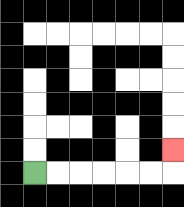{'start': '[1, 7]', 'end': '[7, 6]', 'path_directions': 'R,R,R,R,R,R,U', 'path_coordinates': '[[1, 7], [2, 7], [3, 7], [4, 7], [5, 7], [6, 7], [7, 7], [7, 6]]'}